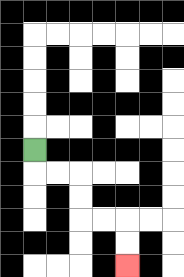{'start': '[1, 6]', 'end': '[5, 11]', 'path_directions': 'D,R,R,D,D,R,R,D,D', 'path_coordinates': '[[1, 6], [1, 7], [2, 7], [3, 7], [3, 8], [3, 9], [4, 9], [5, 9], [5, 10], [5, 11]]'}